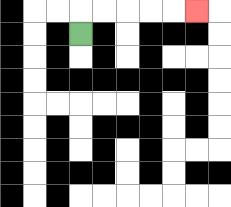{'start': '[3, 1]', 'end': '[8, 0]', 'path_directions': 'U,R,R,R,R,R', 'path_coordinates': '[[3, 1], [3, 0], [4, 0], [5, 0], [6, 0], [7, 0], [8, 0]]'}